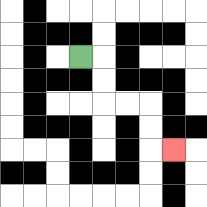{'start': '[3, 2]', 'end': '[7, 6]', 'path_directions': 'R,D,D,R,R,D,D,R', 'path_coordinates': '[[3, 2], [4, 2], [4, 3], [4, 4], [5, 4], [6, 4], [6, 5], [6, 6], [7, 6]]'}